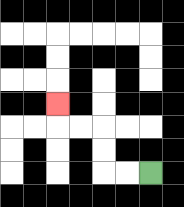{'start': '[6, 7]', 'end': '[2, 4]', 'path_directions': 'L,L,U,U,L,L,U', 'path_coordinates': '[[6, 7], [5, 7], [4, 7], [4, 6], [4, 5], [3, 5], [2, 5], [2, 4]]'}